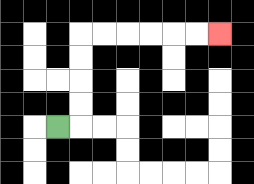{'start': '[2, 5]', 'end': '[9, 1]', 'path_directions': 'R,U,U,U,U,R,R,R,R,R,R', 'path_coordinates': '[[2, 5], [3, 5], [3, 4], [3, 3], [3, 2], [3, 1], [4, 1], [5, 1], [6, 1], [7, 1], [8, 1], [9, 1]]'}